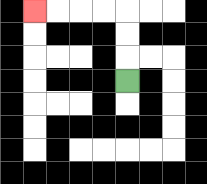{'start': '[5, 3]', 'end': '[1, 0]', 'path_directions': 'U,U,U,L,L,L,L', 'path_coordinates': '[[5, 3], [5, 2], [5, 1], [5, 0], [4, 0], [3, 0], [2, 0], [1, 0]]'}